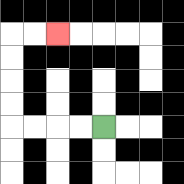{'start': '[4, 5]', 'end': '[2, 1]', 'path_directions': 'L,L,L,L,U,U,U,U,R,R', 'path_coordinates': '[[4, 5], [3, 5], [2, 5], [1, 5], [0, 5], [0, 4], [0, 3], [0, 2], [0, 1], [1, 1], [2, 1]]'}